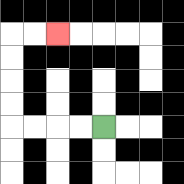{'start': '[4, 5]', 'end': '[2, 1]', 'path_directions': 'L,L,L,L,U,U,U,U,R,R', 'path_coordinates': '[[4, 5], [3, 5], [2, 5], [1, 5], [0, 5], [0, 4], [0, 3], [0, 2], [0, 1], [1, 1], [2, 1]]'}